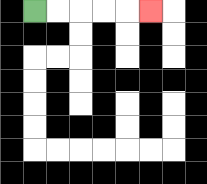{'start': '[1, 0]', 'end': '[6, 0]', 'path_directions': 'R,R,R,R,R', 'path_coordinates': '[[1, 0], [2, 0], [3, 0], [4, 0], [5, 0], [6, 0]]'}